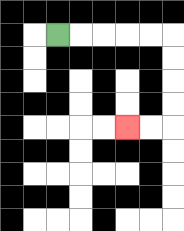{'start': '[2, 1]', 'end': '[5, 5]', 'path_directions': 'R,R,R,R,R,D,D,D,D,L,L', 'path_coordinates': '[[2, 1], [3, 1], [4, 1], [5, 1], [6, 1], [7, 1], [7, 2], [7, 3], [7, 4], [7, 5], [6, 5], [5, 5]]'}